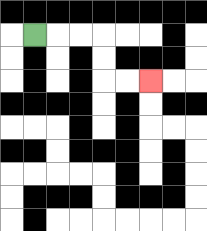{'start': '[1, 1]', 'end': '[6, 3]', 'path_directions': 'R,R,R,D,D,R,R', 'path_coordinates': '[[1, 1], [2, 1], [3, 1], [4, 1], [4, 2], [4, 3], [5, 3], [6, 3]]'}